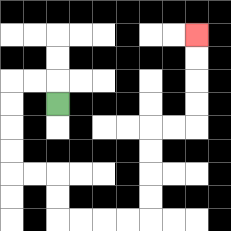{'start': '[2, 4]', 'end': '[8, 1]', 'path_directions': 'U,L,L,D,D,D,D,R,R,D,D,R,R,R,R,U,U,U,U,R,R,U,U,U,U', 'path_coordinates': '[[2, 4], [2, 3], [1, 3], [0, 3], [0, 4], [0, 5], [0, 6], [0, 7], [1, 7], [2, 7], [2, 8], [2, 9], [3, 9], [4, 9], [5, 9], [6, 9], [6, 8], [6, 7], [6, 6], [6, 5], [7, 5], [8, 5], [8, 4], [8, 3], [8, 2], [8, 1]]'}